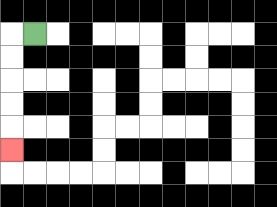{'start': '[1, 1]', 'end': '[0, 6]', 'path_directions': 'L,D,D,D,D,D', 'path_coordinates': '[[1, 1], [0, 1], [0, 2], [0, 3], [0, 4], [0, 5], [0, 6]]'}